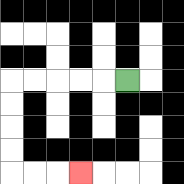{'start': '[5, 3]', 'end': '[3, 7]', 'path_directions': 'L,L,L,L,L,D,D,D,D,R,R,R', 'path_coordinates': '[[5, 3], [4, 3], [3, 3], [2, 3], [1, 3], [0, 3], [0, 4], [0, 5], [0, 6], [0, 7], [1, 7], [2, 7], [3, 7]]'}